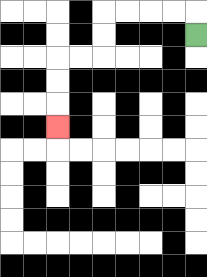{'start': '[8, 1]', 'end': '[2, 5]', 'path_directions': 'U,L,L,L,L,D,D,L,L,D,D,D', 'path_coordinates': '[[8, 1], [8, 0], [7, 0], [6, 0], [5, 0], [4, 0], [4, 1], [4, 2], [3, 2], [2, 2], [2, 3], [2, 4], [2, 5]]'}